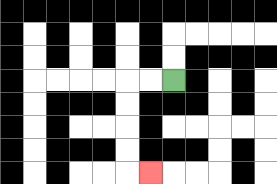{'start': '[7, 3]', 'end': '[6, 7]', 'path_directions': 'L,L,D,D,D,D,R', 'path_coordinates': '[[7, 3], [6, 3], [5, 3], [5, 4], [5, 5], [5, 6], [5, 7], [6, 7]]'}